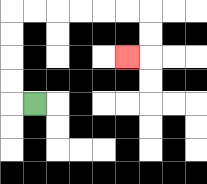{'start': '[1, 4]', 'end': '[5, 2]', 'path_directions': 'L,U,U,U,U,R,R,R,R,R,R,D,D,L', 'path_coordinates': '[[1, 4], [0, 4], [0, 3], [0, 2], [0, 1], [0, 0], [1, 0], [2, 0], [3, 0], [4, 0], [5, 0], [6, 0], [6, 1], [6, 2], [5, 2]]'}